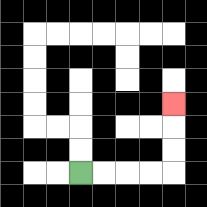{'start': '[3, 7]', 'end': '[7, 4]', 'path_directions': 'R,R,R,R,U,U,U', 'path_coordinates': '[[3, 7], [4, 7], [5, 7], [6, 7], [7, 7], [7, 6], [7, 5], [7, 4]]'}